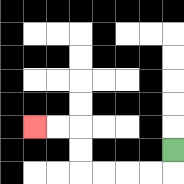{'start': '[7, 6]', 'end': '[1, 5]', 'path_directions': 'D,L,L,L,L,U,U,L,L', 'path_coordinates': '[[7, 6], [7, 7], [6, 7], [5, 7], [4, 7], [3, 7], [3, 6], [3, 5], [2, 5], [1, 5]]'}